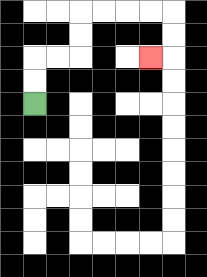{'start': '[1, 4]', 'end': '[6, 2]', 'path_directions': 'U,U,R,R,U,U,R,R,R,R,D,D,L', 'path_coordinates': '[[1, 4], [1, 3], [1, 2], [2, 2], [3, 2], [3, 1], [3, 0], [4, 0], [5, 0], [6, 0], [7, 0], [7, 1], [7, 2], [6, 2]]'}